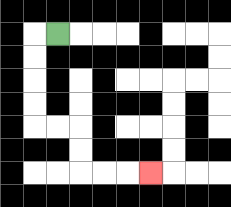{'start': '[2, 1]', 'end': '[6, 7]', 'path_directions': 'L,D,D,D,D,R,R,D,D,R,R,R', 'path_coordinates': '[[2, 1], [1, 1], [1, 2], [1, 3], [1, 4], [1, 5], [2, 5], [3, 5], [3, 6], [3, 7], [4, 7], [5, 7], [6, 7]]'}